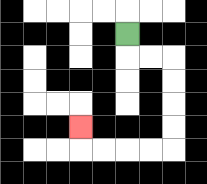{'start': '[5, 1]', 'end': '[3, 5]', 'path_directions': 'D,R,R,D,D,D,D,L,L,L,L,U', 'path_coordinates': '[[5, 1], [5, 2], [6, 2], [7, 2], [7, 3], [7, 4], [7, 5], [7, 6], [6, 6], [5, 6], [4, 6], [3, 6], [3, 5]]'}